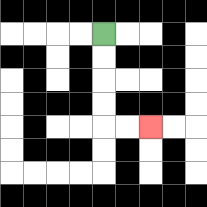{'start': '[4, 1]', 'end': '[6, 5]', 'path_directions': 'D,D,D,D,R,R', 'path_coordinates': '[[4, 1], [4, 2], [4, 3], [4, 4], [4, 5], [5, 5], [6, 5]]'}